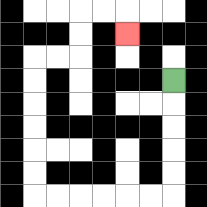{'start': '[7, 3]', 'end': '[5, 1]', 'path_directions': 'D,D,D,D,D,L,L,L,L,L,L,U,U,U,U,U,U,R,R,U,U,R,R,D', 'path_coordinates': '[[7, 3], [7, 4], [7, 5], [7, 6], [7, 7], [7, 8], [6, 8], [5, 8], [4, 8], [3, 8], [2, 8], [1, 8], [1, 7], [1, 6], [1, 5], [1, 4], [1, 3], [1, 2], [2, 2], [3, 2], [3, 1], [3, 0], [4, 0], [5, 0], [5, 1]]'}